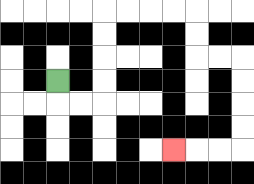{'start': '[2, 3]', 'end': '[7, 6]', 'path_directions': 'D,R,R,U,U,U,U,R,R,R,R,D,D,R,R,D,D,D,D,L,L,L', 'path_coordinates': '[[2, 3], [2, 4], [3, 4], [4, 4], [4, 3], [4, 2], [4, 1], [4, 0], [5, 0], [6, 0], [7, 0], [8, 0], [8, 1], [8, 2], [9, 2], [10, 2], [10, 3], [10, 4], [10, 5], [10, 6], [9, 6], [8, 6], [7, 6]]'}